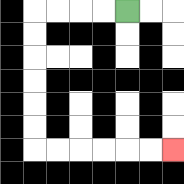{'start': '[5, 0]', 'end': '[7, 6]', 'path_directions': 'L,L,L,L,D,D,D,D,D,D,R,R,R,R,R,R', 'path_coordinates': '[[5, 0], [4, 0], [3, 0], [2, 0], [1, 0], [1, 1], [1, 2], [1, 3], [1, 4], [1, 5], [1, 6], [2, 6], [3, 6], [4, 6], [5, 6], [6, 6], [7, 6]]'}